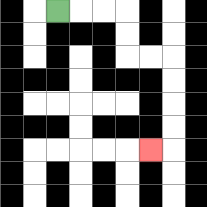{'start': '[2, 0]', 'end': '[6, 6]', 'path_directions': 'R,R,R,D,D,R,R,D,D,D,D,L', 'path_coordinates': '[[2, 0], [3, 0], [4, 0], [5, 0], [5, 1], [5, 2], [6, 2], [7, 2], [7, 3], [7, 4], [7, 5], [7, 6], [6, 6]]'}